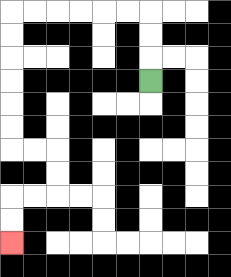{'start': '[6, 3]', 'end': '[0, 10]', 'path_directions': 'U,U,U,L,L,L,L,L,L,D,D,D,D,D,D,R,R,D,D,L,L,D,D', 'path_coordinates': '[[6, 3], [6, 2], [6, 1], [6, 0], [5, 0], [4, 0], [3, 0], [2, 0], [1, 0], [0, 0], [0, 1], [0, 2], [0, 3], [0, 4], [0, 5], [0, 6], [1, 6], [2, 6], [2, 7], [2, 8], [1, 8], [0, 8], [0, 9], [0, 10]]'}